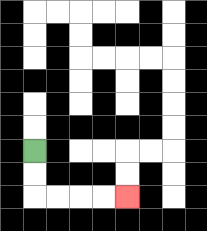{'start': '[1, 6]', 'end': '[5, 8]', 'path_directions': 'D,D,R,R,R,R', 'path_coordinates': '[[1, 6], [1, 7], [1, 8], [2, 8], [3, 8], [4, 8], [5, 8]]'}